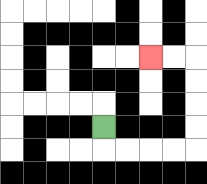{'start': '[4, 5]', 'end': '[6, 2]', 'path_directions': 'D,R,R,R,R,U,U,U,U,L,L', 'path_coordinates': '[[4, 5], [4, 6], [5, 6], [6, 6], [7, 6], [8, 6], [8, 5], [8, 4], [8, 3], [8, 2], [7, 2], [6, 2]]'}